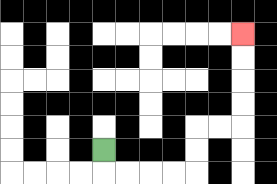{'start': '[4, 6]', 'end': '[10, 1]', 'path_directions': 'D,R,R,R,R,U,U,R,R,U,U,U,U', 'path_coordinates': '[[4, 6], [4, 7], [5, 7], [6, 7], [7, 7], [8, 7], [8, 6], [8, 5], [9, 5], [10, 5], [10, 4], [10, 3], [10, 2], [10, 1]]'}